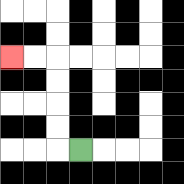{'start': '[3, 6]', 'end': '[0, 2]', 'path_directions': 'L,U,U,U,U,L,L', 'path_coordinates': '[[3, 6], [2, 6], [2, 5], [2, 4], [2, 3], [2, 2], [1, 2], [0, 2]]'}